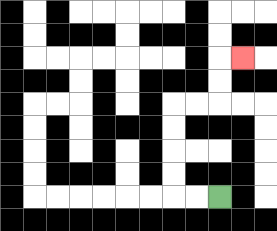{'start': '[9, 8]', 'end': '[10, 2]', 'path_directions': 'L,L,U,U,U,U,R,R,U,U,R', 'path_coordinates': '[[9, 8], [8, 8], [7, 8], [7, 7], [7, 6], [7, 5], [7, 4], [8, 4], [9, 4], [9, 3], [9, 2], [10, 2]]'}